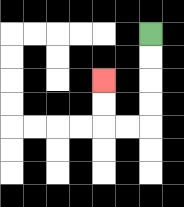{'start': '[6, 1]', 'end': '[4, 3]', 'path_directions': 'D,D,D,D,L,L,U,U', 'path_coordinates': '[[6, 1], [6, 2], [6, 3], [6, 4], [6, 5], [5, 5], [4, 5], [4, 4], [4, 3]]'}